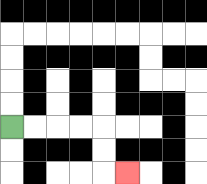{'start': '[0, 5]', 'end': '[5, 7]', 'path_directions': 'R,R,R,R,D,D,R', 'path_coordinates': '[[0, 5], [1, 5], [2, 5], [3, 5], [4, 5], [4, 6], [4, 7], [5, 7]]'}